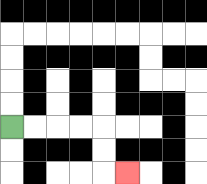{'start': '[0, 5]', 'end': '[5, 7]', 'path_directions': 'R,R,R,R,D,D,R', 'path_coordinates': '[[0, 5], [1, 5], [2, 5], [3, 5], [4, 5], [4, 6], [4, 7], [5, 7]]'}